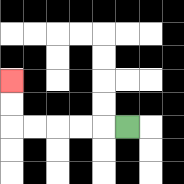{'start': '[5, 5]', 'end': '[0, 3]', 'path_directions': 'L,L,L,L,L,U,U', 'path_coordinates': '[[5, 5], [4, 5], [3, 5], [2, 5], [1, 5], [0, 5], [0, 4], [0, 3]]'}